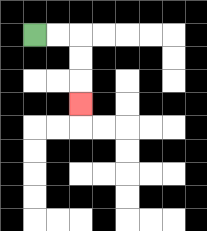{'start': '[1, 1]', 'end': '[3, 4]', 'path_directions': 'R,R,D,D,D', 'path_coordinates': '[[1, 1], [2, 1], [3, 1], [3, 2], [3, 3], [3, 4]]'}